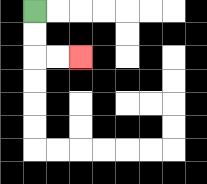{'start': '[1, 0]', 'end': '[3, 2]', 'path_directions': 'D,D,R,R', 'path_coordinates': '[[1, 0], [1, 1], [1, 2], [2, 2], [3, 2]]'}